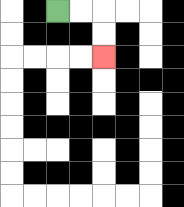{'start': '[2, 0]', 'end': '[4, 2]', 'path_directions': 'R,R,D,D', 'path_coordinates': '[[2, 0], [3, 0], [4, 0], [4, 1], [4, 2]]'}